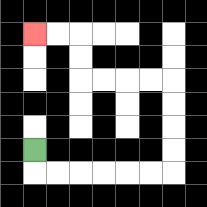{'start': '[1, 6]', 'end': '[1, 1]', 'path_directions': 'D,R,R,R,R,R,R,U,U,U,U,L,L,L,L,U,U,L,L', 'path_coordinates': '[[1, 6], [1, 7], [2, 7], [3, 7], [4, 7], [5, 7], [6, 7], [7, 7], [7, 6], [7, 5], [7, 4], [7, 3], [6, 3], [5, 3], [4, 3], [3, 3], [3, 2], [3, 1], [2, 1], [1, 1]]'}